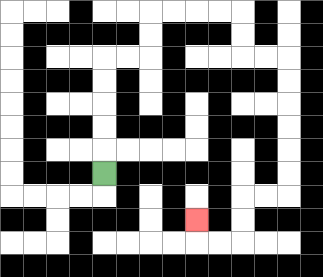{'start': '[4, 7]', 'end': '[8, 9]', 'path_directions': 'U,U,U,U,U,R,R,U,U,R,R,R,R,D,D,R,R,D,D,D,D,D,D,L,L,D,D,L,L,U', 'path_coordinates': '[[4, 7], [4, 6], [4, 5], [4, 4], [4, 3], [4, 2], [5, 2], [6, 2], [6, 1], [6, 0], [7, 0], [8, 0], [9, 0], [10, 0], [10, 1], [10, 2], [11, 2], [12, 2], [12, 3], [12, 4], [12, 5], [12, 6], [12, 7], [12, 8], [11, 8], [10, 8], [10, 9], [10, 10], [9, 10], [8, 10], [8, 9]]'}